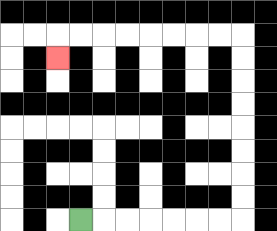{'start': '[3, 9]', 'end': '[2, 2]', 'path_directions': 'R,R,R,R,R,R,R,U,U,U,U,U,U,U,U,L,L,L,L,L,L,L,L,D', 'path_coordinates': '[[3, 9], [4, 9], [5, 9], [6, 9], [7, 9], [8, 9], [9, 9], [10, 9], [10, 8], [10, 7], [10, 6], [10, 5], [10, 4], [10, 3], [10, 2], [10, 1], [9, 1], [8, 1], [7, 1], [6, 1], [5, 1], [4, 1], [3, 1], [2, 1], [2, 2]]'}